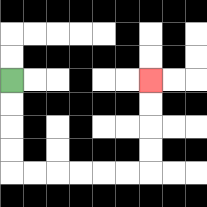{'start': '[0, 3]', 'end': '[6, 3]', 'path_directions': 'D,D,D,D,R,R,R,R,R,R,U,U,U,U', 'path_coordinates': '[[0, 3], [0, 4], [0, 5], [0, 6], [0, 7], [1, 7], [2, 7], [3, 7], [4, 7], [5, 7], [6, 7], [6, 6], [6, 5], [6, 4], [6, 3]]'}